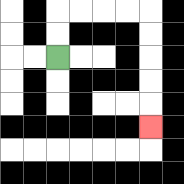{'start': '[2, 2]', 'end': '[6, 5]', 'path_directions': 'U,U,R,R,R,R,D,D,D,D,D', 'path_coordinates': '[[2, 2], [2, 1], [2, 0], [3, 0], [4, 0], [5, 0], [6, 0], [6, 1], [6, 2], [6, 3], [6, 4], [6, 5]]'}